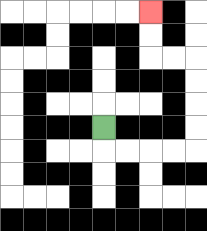{'start': '[4, 5]', 'end': '[6, 0]', 'path_directions': 'D,R,R,R,R,U,U,U,U,L,L,U,U', 'path_coordinates': '[[4, 5], [4, 6], [5, 6], [6, 6], [7, 6], [8, 6], [8, 5], [8, 4], [8, 3], [8, 2], [7, 2], [6, 2], [6, 1], [6, 0]]'}